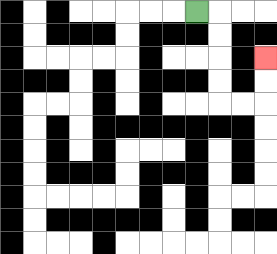{'start': '[8, 0]', 'end': '[11, 2]', 'path_directions': 'R,D,D,D,D,R,R,U,U', 'path_coordinates': '[[8, 0], [9, 0], [9, 1], [9, 2], [9, 3], [9, 4], [10, 4], [11, 4], [11, 3], [11, 2]]'}